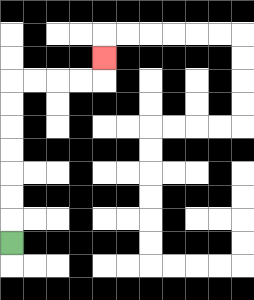{'start': '[0, 10]', 'end': '[4, 2]', 'path_directions': 'U,U,U,U,U,U,U,R,R,R,R,U', 'path_coordinates': '[[0, 10], [0, 9], [0, 8], [0, 7], [0, 6], [0, 5], [0, 4], [0, 3], [1, 3], [2, 3], [3, 3], [4, 3], [4, 2]]'}